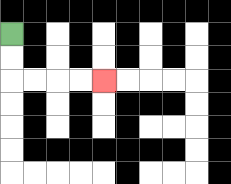{'start': '[0, 1]', 'end': '[4, 3]', 'path_directions': 'D,D,R,R,R,R', 'path_coordinates': '[[0, 1], [0, 2], [0, 3], [1, 3], [2, 3], [3, 3], [4, 3]]'}